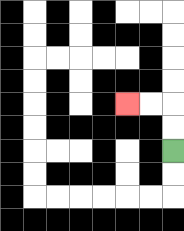{'start': '[7, 6]', 'end': '[5, 4]', 'path_directions': 'U,U,L,L', 'path_coordinates': '[[7, 6], [7, 5], [7, 4], [6, 4], [5, 4]]'}